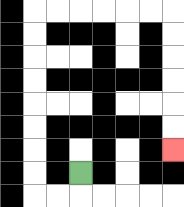{'start': '[3, 7]', 'end': '[7, 6]', 'path_directions': 'D,L,L,U,U,U,U,U,U,U,U,R,R,R,R,R,R,D,D,D,D,D,D', 'path_coordinates': '[[3, 7], [3, 8], [2, 8], [1, 8], [1, 7], [1, 6], [1, 5], [1, 4], [1, 3], [1, 2], [1, 1], [1, 0], [2, 0], [3, 0], [4, 0], [5, 0], [6, 0], [7, 0], [7, 1], [7, 2], [7, 3], [7, 4], [7, 5], [7, 6]]'}